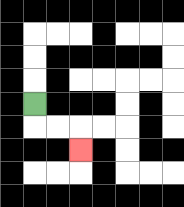{'start': '[1, 4]', 'end': '[3, 6]', 'path_directions': 'D,R,R,D', 'path_coordinates': '[[1, 4], [1, 5], [2, 5], [3, 5], [3, 6]]'}